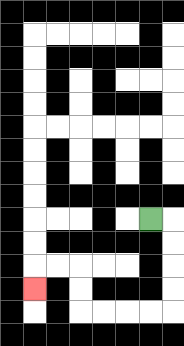{'start': '[6, 9]', 'end': '[1, 12]', 'path_directions': 'R,D,D,D,D,L,L,L,L,U,U,L,L,D', 'path_coordinates': '[[6, 9], [7, 9], [7, 10], [7, 11], [7, 12], [7, 13], [6, 13], [5, 13], [4, 13], [3, 13], [3, 12], [3, 11], [2, 11], [1, 11], [1, 12]]'}